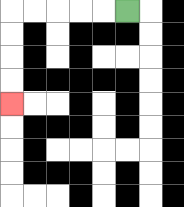{'start': '[5, 0]', 'end': '[0, 4]', 'path_directions': 'L,L,L,L,L,D,D,D,D', 'path_coordinates': '[[5, 0], [4, 0], [3, 0], [2, 0], [1, 0], [0, 0], [0, 1], [0, 2], [0, 3], [0, 4]]'}